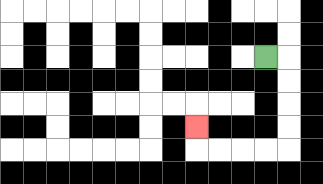{'start': '[11, 2]', 'end': '[8, 5]', 'path_directions': 'R,D,D,D,D,L,L,L,L,U', 'path_coordinates': '[[11, 2], [12, 2], [12, 3], [12, 4], [12, 5], [12, 6], [11, 6], [10, 6], [9, 6], [8, 6], [8, 5]]'}